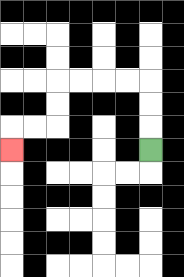{'start': '[6, 6]', 'end': '[0, 6]', 'path_directions': 'U,U,U,L,L,L,L,D,D,L,L,D', 'path_coordinates': '[[6, 6], [6, 5], [6, 4], [6, 3], [5, 3], [4, 3], [3, 3], [2, 3], [2, 4], [2, 5], [1, 5], [0, 5], [0, 6]]'}